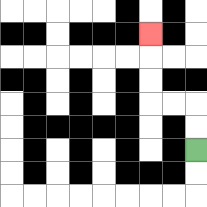{'start': '[8, 6]', 'end': '[6, 1]', 'path_directions': 'U,U,L,L,U,U,U', 'path_coordinates': '[[8, 6], [8, 5], [8, 4], [7, 4], [6, 4], [6, 3], [6, 2], [6, 1]]'}